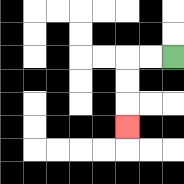{'start': '[7, 2]', 'end': '[5, 5]', 'path_directions': 'L,L,D,D,D', 'path_coordinates': '[[7, 2], [6, 2], [5, 2], [5, 3], [5, 4], [5, 5]]'}